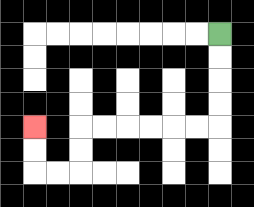{'start': '[9, 1]', 'end': '[1, 5]', 'path_directions': 'D,D,D,D,L,L,L,L,L,L,D,D,L,L,U,U', 'path_coordinates': '[[9, 1], [9, 2], [9, 3], [9, 4], [9, 5], [8, 5], [7, 5], [6, 5], [5, 5], [4, 5], [3, 5], [3, 6], [3, 7], [2, 7], [1, 7], [1, 6], [1, 5]]'}